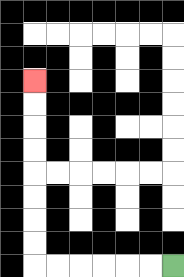{'start': '[7, 11]', 'end': '[1, 3]', 'path_directions': 'L,L,L,L,L,L,U,U,U,U,U,U,U,U', 'path_coordinates': '[[7, 11], [6, 11], [5, 11], [4, 11], [3, 11], [2, 11], [1, 11], [1, 10], [1, 9], [1, 8], [1, 7], [1, 6], [1, 5], [1, 4], [1, 3]]'}